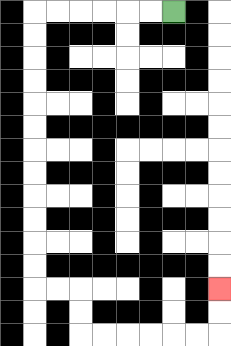{'start': '[7, 0]', 'end': '[9, 12]', 'path_directions': 'L,L,L,L,L,L,D,D,D,D,D,D,D,D,D,D,D,D,R,R,D,D,R,R,R,R,R,R,U,U', 'path_coordinates': '[[7, 0], [6, 0], [5, 0], [4, 0], [3, 0], [2, 0], [1, 0], [1, 1], [1, 2], [1, 3], [1, 4], [1, 5], [1, 6], [1, 7], [1, 8], [1, 9], [1, 10], [1, 11], [1, 12], [2, 12], [3, 12], [3, 13], [3, 14], [4, 14], [5, 14], [6, 14], [7, 14], [8, 14], [9, 14], [9, 13], [9, 12]]'}